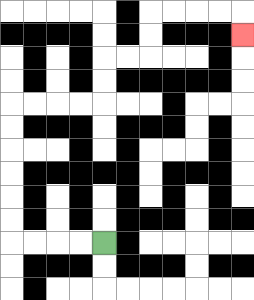{'start': '[4, 10]', 'end': '[10, 1]', 'path_directions': 'L,L,L,L,U,U,U,U,U,U,R,R,R,R,U,U,R,R,U,U,R,R,R,R,D', 'path_coordinates': '[[4, 10], [3, 10], [2, 10], [1, 10], [0, 10], [0, 9], [0, 8], [0, 7], [0, 6], [0, 5], [0, 4], [1, 4], [2, 4], [3, 4], [4, 4], [4, 3], [4, 2], [5, 2], [6, 2], [6, 1], [6, 0], [7, 0], [8, 0], [9, 0], [10, 0], [10, 1]]'}